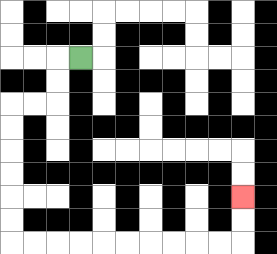{'start': '[3, 2]', 'end': '[10, 8]', 'path_directions': 'L,D,D,L,L,D,D,D,D,D,D,R,R,R,R,R,R,R,R,R,R,U,U', 'path_coordinates': '[[3, 2], [2, 2], [2, 3], [2, 4], [1, 4], [0, 4], [0, 5], [0, 6], [0, 7], [0, 8], [0, 9], [0, 10], [1, 10], [2, 10], [3, 10], [4, 10], [5, 10], [6, 10], [7, 10], [8, 10], [9, 10], [10, 10], [10, 9], [10, 8]]'}